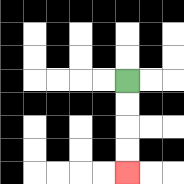{'start': '[5, 3]', 'end': '[5, 7]', 'path_directions': 'D,D,D,D', 'path_coordinates': '[[5, 3], [5, 4], [5, 5], [5, 6], [5, 7]]'}